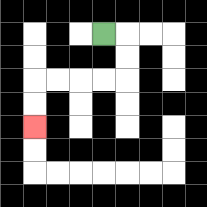{'start': '[4, 1]', 'end': '[1, 5]', 'path_directions': 'R,D,D,L,L,L,L,D,D', 'path_coordinates': '[[4, 1], [5, 1], [5, 2], [5, 3], [4, 3], [3, 3], [2, 3], [1, 3], [1, 4], [1, 5]]'}